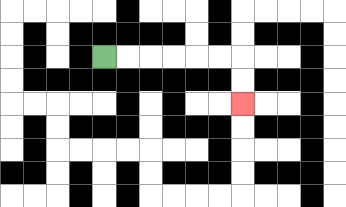{'start': '[4, 2]', 'end': '[10, 4]', 'path_directions': 'R,R,R,R,R,R,D,D', 'path_coordinates': '[[4, 2], [5, 2], [6, 2], [7, 2], [8, 2], [9, 2], [10, 2], [10, 3], [10, 4]]'}